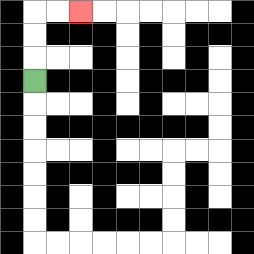{'start': '[1, 3]', 'end': '[3, 0]', 'path_directions': 'U,U,U,R,R', 'path_coordinates': '[[1, 3], [1, 2], [1, 1], [1, 0], [2, 0], [3, 0]]'}